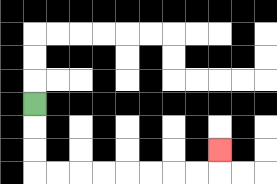{'start': '[1, 4]', 'end': '[9, 6]', 'path_directions': 'D,D,D,R,R,R,R,R,R,R,R,U', 'path_coordinates': '[[1, 4], [1, 5], [1, 6], [1, 7], [2, 7], [3, 7], [4, 7], [5, 7], [6, 7], [7, 7], [8, 7], [9, 7], [9, 6]]'}